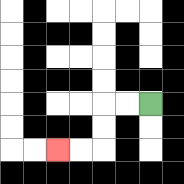{'start': '[6, 4]', 'end': '[2, 6]', 'path_directions': 'L,L,D,D,L,L', 'path_coordinates': '[[6, 4], [5, 4], [4, 4], [4, 5], [4, 6], [3, 6], [2, 6]]'}